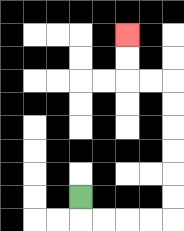{'start': '[3, 8]', 'end': '[5, 1]', 'path_directions': 'D,R,R,R,R,U,U,U,U,U,U,L,L,U,U', 'path_coordinates': '[[3, 8], [3, 9], [4, 9], [5, 9], [6, 9], [7, 9], [7, 8], [7, 7], [7, 6], [7, 5], [7, 4], [7, 3], [6, 3], [5, 3], [5, 2], [5, 1]]'}